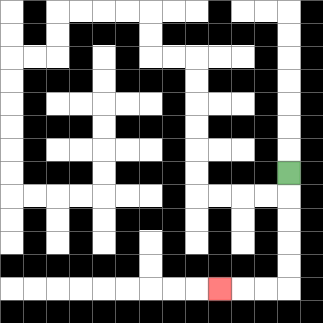{'start': '[12, 7]', 'end': '[9, 12]', 'path_directions': 'D,D,D,D,D,L,L,L', 'path_coordinates': '[[12, 7], [12, 8], [12, 9], [12, 10], [12, 11], [12, 12], [11, 12], [10, 12], [9, 12]]'}